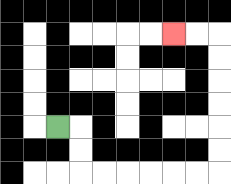{'start': '[2, 5]', 'end': '[7, 1]', 'path_directions': 'R,D,D,R,R,R,R,R,R,U,U,U,U,U,U,L,L', 'path_coordinates': '[[2, 5], [3, 5], [3, 6], [3, 7], [4, 7], [5, 7], [6, 7], [7, 7], [8, 7], [9, 7], [9, 6], [9, 5], [9, 4], [9, 3], [9, 2], [9, 1], [8, 1], [7, 1]]'}